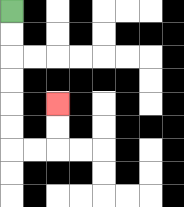{'start': '[0, 0]', 'end': '[2, 4]', 'path_directions': 'D,D,D,D,D,D,R,R,U,U', 'path_coordinates': '[[0, 0], [0, 1], [0, 2], [0, 3], [0, 4], [0, 5], [0, 6], [1, 6], [2, 6], [2, 5], [2, 4]]'}